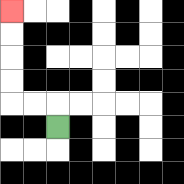{'start': '[2, 5]', 'end': '[0, 0]', 'path_directions': 'U,L,L,U,U,U,U', 'path_coordinates': '[[2, 5], [2, 4], [1, 4], [0, 4], [0, 3], [0, 2], [0, 1], [0, 0]]'}